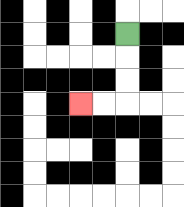{'start': '[5, 1]', 'end': '[3, 4]', 'path_directions': 'D,D,D,L,L', 'path_coordinates': '[[5, 1], [5, 2], [5, 3], [5, 4], [4, 4], [3, 4]]'}